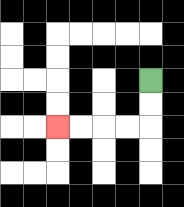{'start': '[6, 3]', 'end': '[2, 5]', 'path_directions': 'D,D,L,L,L,L', 'path_coordinates': '[[6, 3], [6, 4], [6, 5], [5, 5], [4, 5], [3, 5], [2, 5]]'}